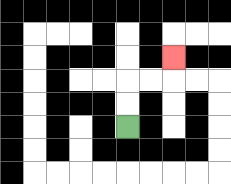{'start': '[5, 5]', 'end': '[7, 2]', 'path_directions': 'U,U,R,R,U', 'path_coordinates': '[[5, 5], [5, 4], [5, 3], [6, 3], [7, 3], [7, 2]]'}